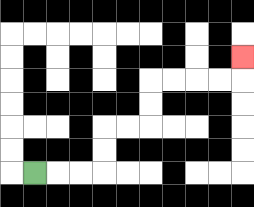{'start': '[1, 7]', 'end': '[10, 2]', 'path_directions': 'R,R,R,U,U,R,R,U,U,R,R,R,R,U', 'path_coordinates': '[[1, 7], [2, 7], [3, 7], [4, 7], [4, 6], [4, 5], [5, 5], [6, 5], [6, 4], [6, 3], [7, 3], [8, 3], [9, 3], [10, 3], [10, 2]]'}